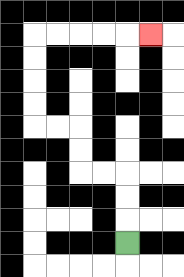{'start': '[5, 10]', 'end': '[6, 1]', 'path_directions': 'U,U,U,L,L,U,U,L,L,U,U,U,U,R,R,R,R,R', 'path_coordinates': '[[5, 10], [5, 9], [5, 8], [5, 7], [4, 7], [3, 7], [3, 6], [3, 5], [2, 5], [1, 5], [1, 4], [1, 3], [1, 2], [1, 1], [2, 1], [3, 1], [4, 1], [5, 1], [6, 1]]'}